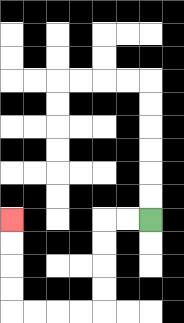{'start': '[6, 9]', 'end': '[0, 9]', 'path_directions': 'L,L,D,D,D,D,L,L,L,L,U,U,U,U', 'path_coordinates': '[[6, 9], [5, 9], [4, 9], [4, 10], [4, 11], [4, 12], [4, 13], [3, 13], [2, 13], [1, 13], [0, 13], [0, 12], [0, 11], [0, 10], [0, 9]]'}